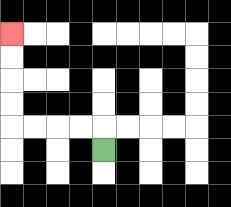{'start': '[4, 6]', 'end': '[0, 1]', 'path_directions': 'U,L,L,L,L,U,U,U,U', 'path_coordinates': '[[4, 6], [4, 5], [3, 5], [2, 5], [1, 5], [0, 5], [0, 4], [0, 3], [0, 2], [0, 1]]'}